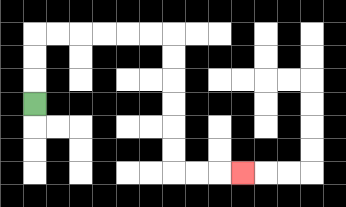{'start': '[1, 4]', 'end': '[10, 7]', 'path_directions': 'U,U,U,R,R,R,R,R,R,D,D,D,D,D,D,R,R,R', 'path_coordinates': '[[1, 4], [1, 3], [1, 2], [1, 1], [2, 1], [3, 1], [4, 1], [5, 1], [6, 1], [7, 1], [7, 2], [7, 3], [7, 4], [7, 5], [7, 6], [7, 7], [8, 7], [9, 7], [10, 7]]'}